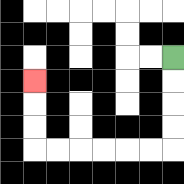{'start': '[7, 2]', 'end': '[1, 3]', 'path_directions': 'D,D,D,D,L,L,L,L,L,L,U,U,U', 'path_coordinates': '[[7, 2], [7, 3], [7, 4], [7, 5], [7, 6], [6, 6], [5, 6], [4, 6], [3, 6], [2, 6], [1, 6], [1, 5], [1, 4], [1, 3]]'}